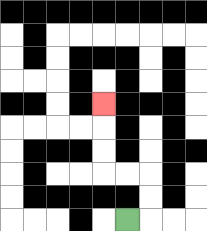{'start': '[5, 9]', 'end': '[4, 4]', 'path_directions': 'R,U,U,L,L,U,U,U', 'path_coordinates': '[[5, 9], [6, 9], [6, 8], [6, 7], [5, 7], [4, 7], [4, 6], [4, 5], [4, 4]]'}